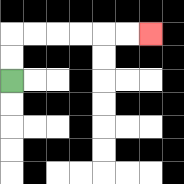{'start': '[0, 3]', 'end': '[6, 1]', 'path_directions': 'U,U,R,R,R,R,R,R', 'path_coordinates': '[[0, 3], [0, 2], [0, 1], [1, 1], [2, 1], [3, 1], [4, 1], [5, 1], [6, 1]]'}